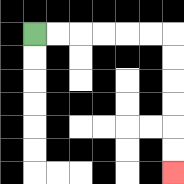{'start': '[1, 1]', 'end': '[7, 7]', 'path_directions': 'R,R,R,R,R,R,D,D,D,D,D,D', 'path_coordinates': '[[1, 1], [2, 1], [3, 1], [4, 1], [5, 1], [6, 1], [7, 1], [7, 2], [7, 3], [7, 4], [7, 5], [7, 6], [7, 7]]'}